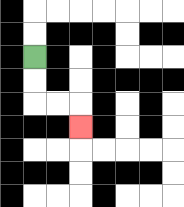{'start': '[1, 2]', 'end': '[3, 5]', 'path_directions': 'D,D,R,R,D', 'path_coordinates': '[[1, 2], [1, 3], [1, 4], [2, 4], [3, 4], [3, 5]]'}